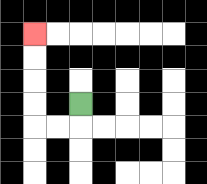{'start': '[3, 4]', 'end': '[1, 1]', 'path_directions': 'D,L,L,U,U,U,U', 'path_coordinates': '[[3, 4], [3, 5], [2, 5], [1, 5], [1, 4], [1, 3], [1, 2], [1, 1]]'}